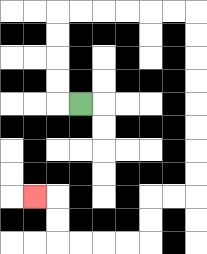{'start': '[3, 4]', 'end': '[1, 8]', 'path_directions': 'L,U,U,U,U,R,R,R,R,R,R,D,D,D,D,D,D,D,D,L,L,D,D,L,L,L,L,U,U,L', 'path_coordinates': '[[3, 4], [2, 4], [2, 3], [2, 2], [2, 1], [2, 0], [3, 0], [4, 0], [5, 0], [6, 0], [7, 0], [8, 0], [8, 1], [8, 2], [8, 3], [8, 4], [8, 5], [8, 6], [8, 7], [8, 8], [7, 8], [6, 8], [6, 9], [6, 10], [5, 10], [4, 10], [3, 10], [2, 10], [2, 9], [2, 8], [1, 8]]'}